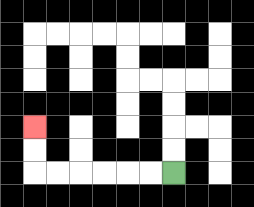{'start': '[7, 7]', 'end': '[1, 5]', 'path_directions': 'L,L,L,L,L,L,U,U', 'path_coordinates': '[[7, 7], [6, 7], [5, 7], [4, 7], [3, 7], [2, 7], [1, 7], [1, 6], [1, 5]]'}